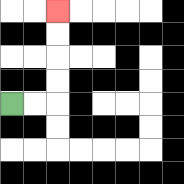{'start': '[0, 4]', 'end': '[2, 0]', 'path_directions': 'R,R,U,U,U,U', 'path_coordinates': '[[0, 4], [1, 4], [2, 4], [2, 3], [2, 2], [2, 1], [2, 0]]'}